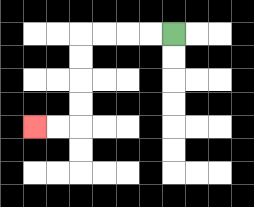{'start': '[7, 1]', 'end': '[1, 5]', 'path_directions': 'L,L,L,L,D,D,D,D,L,L', 'path_coordinates': '[[7, 1], [6, 1], [5, 1], [4, 1], [3, 1], [3, 2], [3, 3], [3, 4], [3, 5], [2, 5], [1, 5]]'}